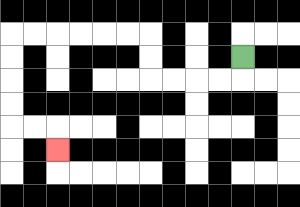{'start': '[10, 2]', 'end': '[2, 6]', 'path_directions': 'D,L,L,L,L,U,U,L,L,L,L,L,L,D,D,D,D,R,R,D', 'path_coordinates': '[[10, 2], [10, 3], [9, 3], [8, 3], [7, 3], [6, 3], [6, 2], [6, 1], [5, 1], [4, 1], [3, 1], [2, 1], [1, 1], [0, 1], [0, 2], [0, 3], [0, 4], [0, 5], [1, 5], [2, 5], [2, 6]]'}